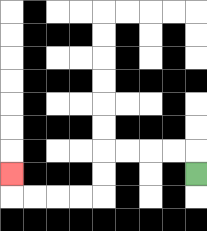{'start': '[8, 7]', 'end': '[0, 7]', 'path_directions': 'U,L,L,L,L,D,D,L,L,L,L,U', 'path_coordinates': '[[8, 7], [8, 6], [7, 6], [6, 6], [5, 6], [4, 6], [4, 7], [4, 8], [3, 8], [2, 8], [1, 8], [0, 8], [0, 7]]'}